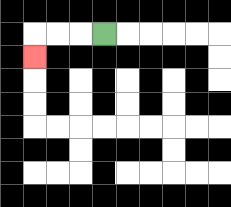{'start': '[4, 1]', 'end': '[1, 2]', 'path_directions': 'L,L,L,D', 'path_coordinates': '[[4, 1], [3, 1], [2, 1], [1, 1], [1, 2]]'}